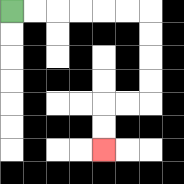{'start': '[0, 0]', 'end': '[4, 6]', 'path_directions': 'R,R,R,R,R,R,D,D,D,D,L,L,D,D', 'path_coordinates': '[[0, 0], [1, 0], [2, 0], [3, 0], [4, 0], [5, 0], [6, 0], [6, 1], [6, 2], [6, 3], [6, 4], [5, 4], [4, 4], [4, 5], [4, 6]]'}